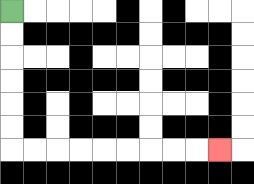{'start': '[0, 0]', 'end': '[9, 6]', 'path_directions': 'D,D,D,D,D,D,R,R,R,R,R,R,R,R,R', 'path_coordinates': '[[0, 0], [0, 1], [0, 2], [0, 3], [0, 4], [0, 5], [0, 6], [1, 6], [2, 6], [3, 6], [4, 6], [5, 6], [6, 6], [7, 6], [8, 6], [9, 6]]'}